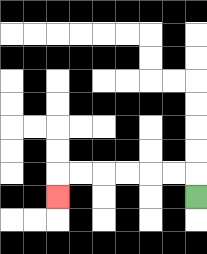{'start': '[8, 8]', 'end': '[2, 8]', 'path_directions': 'U,L,L,L,L,L,L,D', 'path_coordinates': '[[8, 8], [8, 7], [7, 7], [6, 7], [5, 7], [4, 7], [3, 7], [2, 7], [2, 8]]'}